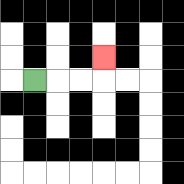{'start': '[1, 3]', 'end': '[4, 2]', 'path_directions': 'R,R,R,U', 'path_coordinates': '[[1, 3], [2, 3], [3, 3], [4, 3], [4, 2]]'}